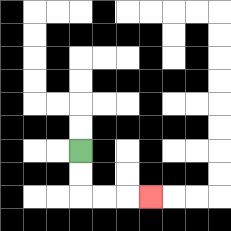{'start': '[3, 6]', 'end': '[6, 8]', 'path_directions': 'D,D,R,R,R', 'path_coordinates': '[[3, 6], [3, 7], [3, 8], [4, 8], [5, 8], [6, 8]]'}